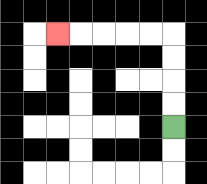{'start': '[7, 5]', 'end': '[2, 1]', 'path_directions': 'U,U,U,U,L,L,L,L,L', 'path_coordinates': '[[7, 5], [7, 4], [7, 3], [7, 2], [7, 1], [6, 1], [5, 1], [4, 1], [3, 1], [2, 1]]'}